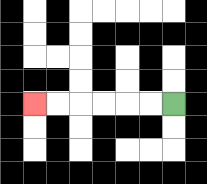{'start': '[7, 4]', 'end': '[1, 4]', 'path_directions': 'L,L,L,L,L,L', 'path_coordinates': '[[7, 4], [6, 4], [5, 4], [4, 4], [3, 4], [2, 4], [1, 4]]'}